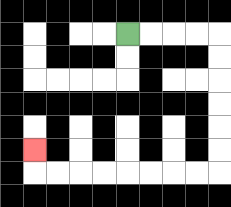{'start': '[5, 1]', 'end': '[1, 6]', 'path_directions': 'R,R,R,R,D,D,D,D,D,D,L,L,L,L,L,L,L,L,U', 'path_coordinates': '[[5, 1], [6, 1], [7, 1], [8, 1], [9, 1], [9, 2], [9, 3], [9, 4], [9, 5], [9, 6], [9, 7], [8, 7], [7, 7], [6, 7], [5, 7], [4, 7], [3, 7], [2, 7], [1, 7], [1, 6]]'}